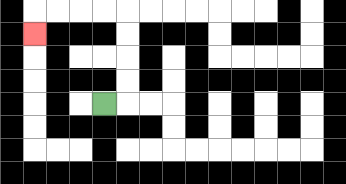{'start': '[4, 4]', 'end': '[1, 1]', 'path_directions': 'R,U,U,U,U,L,L,L,L,D', 'path_coordinates': '[[4, 4], [5, 4], [5, 3], [5, 2], [5, 1], [5, 0], [4, 0], [3, 0], [2, 0], [1, 0], [1, 1]]'}